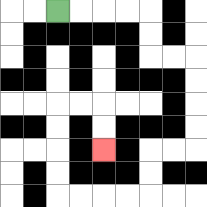{'start': '[2, 0]', 'end': '[4, 6]', 'path_directions': 'R,R,R,R,D,D,R,R,D,D,D,D,L,L,D,D,L,L,L,L,U,U,U,U,R,R,D,D', 'path_coordinates': '[[2, 0], [3, 0], [4, 0], [5, 0], [6, 0], [6, 1], [6, 2], [7, 2], [8, 2], [8, 3], [8, 4], [8, 5], [8, 6], [7, 6], [6, 6], [6, 7], [6, 8], [5, 8], [4, 8], [3, 8], [2, 8], [2, 7], [2, 6], [2, 5], [2, 4], [3, 4], [4, 4], [4, 5], [4, 6]]'}